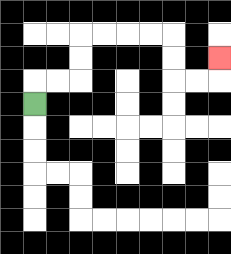{'start': '[1, 4]', 'end': '[9, 2]', 'path_directions': 'U,R,R,U,U,R,R,R,R,D,D,R,R,U', 'path_coordinates': '[[1, 4], [1, 3], [2, 3], [3, 3], [3, 2], [3, 1], [4, 1], [5, 1], [6, 1], [7, 1], [7, 2], [7, 3], [8, 3], [9, 3], [9, 2]]'}